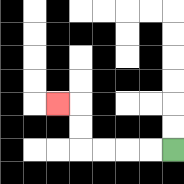{'start': '[7, 6]', 'end': '[2, 4]', 'path_directions': 'L,L,L,L,U,U,L', 'path_coordinates': '[[7, 6], [6, 6], [5, 6], [4, 6], [3, 6], [3, 5], [3, 4], [2, 4]]'}